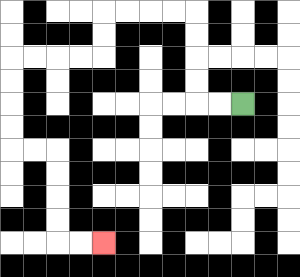{'start': '[10, 4]', 'end': '[4, 10]', 'path_directions': 'L,L,U,U,U,U,L,L,L,L,D,D,L,L,L,L,D,D,D,D,R,R,D,D,D,D,R,R', 'path_coordinates': '[[10, 4], [9, 4], [8, 4], [8, 3], [8, 2], [8, 1], [8, 0], [7, 0], [6, 0], [5, 0], [4, 0], [4, 1], [4, 2], [3, 2], [2, 2], [1, 2], [0, 2], [0, 3], [0, 4], [0, 5], [0, 6], [1, 6], [2, 6], [2, 7], [2, 8], [2, 9], [2, 10], [3, 10], [4, 10]]'}